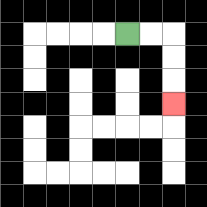{'start': '[5, 1]', 'end': '[7, 4]', 'path_directions': 'R,R,D,D,D', 'path_coordinates': '[[5, 1], [6, 1], [7, 1], [7, 2], [7, 3], [7, 4]]'}